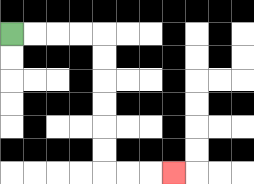{'start': '[0, 1]', 'end': '[7, 7]', 'path_directions': 'R,R,R,R,D,D,D,D,D,D,R,R,R', 'path_coordinates': '[[0, 1], [1, 1], [2, 1], [3, 1], [4, 1], [4, 2], [4, 3], [4, 4], [4, 5], [4, 6], [4, 7], [5, 7], [6, 7], [7, 7]]'}